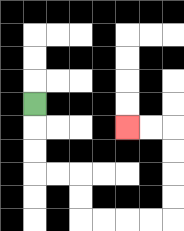{'start': '[1, 4]', 'end': '[5, 5]', 'path_directions': 'D,D,D,R,R,D,D,R,R,R,R,U,U,U,U,L,L', 'path_coordinates': '[[1, 4], [1, 5], [1, 6], [1, 7], [2, 7], [3, 7], [3, 8], [3, 9], [4, 9], [5, 9], [6, 9], [7, 9], [7, 8], [7, 7], [7, 6], [7, 5], [6, 5], [5, 5]]'}